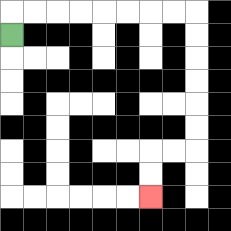{'start': '[0, 1]', 'end': '[6, 8]', 'path_directions': 'U,R,R,R,R,R,R,R,R,D,D,D,D,D,D,L,L,D,D', 'path_coordinates': '[[0, 1], [0, 0], [1, 0], [2, 0], [3, 0], [4, 0], [5, 0], [6, 0], [7, 0], [8, 0], [8, 1], [8, 2], [8, 3], [8, 4], [8, 5], [8, 6], [7, 6], [6, 6], [6, 7], [6, 8]]'}